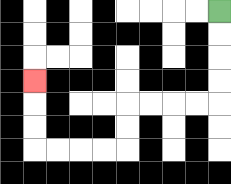{'start': '[9, 0]', 'end': '[1, 3]', 'path_directions': 'D,D,D,D,L,L,L,L,D,D,L,L,L,L,U,U,U', 'path_coordinates': '[[9, 0], [9, 1], [9, 2], [9, 3], [9, 4], [8, 4], [7, 4], [6, 4], [5, 4], [5, 5], [5, 6], [4, 6], [3, 6], [2, 6], [1, 6], [1, 5], [1, 4], [1, 3]]'}